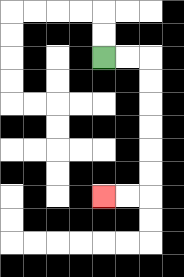{'start': '[4, 2]', 'end': '[4, 8]', 'path_directions': 'R,R,D,D,D,D,D,D,L,L', 'path_coordinates': '[[4, 2], [5, 2], [6, 2], [6, 3], [6, 4], [6, 5], [6, 6], [6, 7], [6, 8], [5, 8], [4, 8]]'}